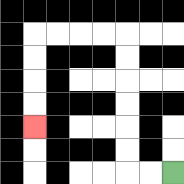{'start': '[7, 7]', 'end': '[1, 5]', 'path_directions': 'L,L,U,U,U,U,U,U,L,L,L,L,D,D,D,D', 'path_coordinates': '[[7, 7], [6, 7], [5, 7], [5, 6], [5, 5], [5, 4], [5, 3], [5, 2], [5, 1], [4, 1], [3, 1], [2, 1], [1, 1], [1, 2], [1, 3], [1, 4], [1, 5]]'}